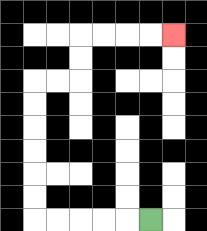{'start': '[6, 9]', 'end': '[7, 1]', 'path_directions': 'L,L,L,L,L,U,U,U,U,U,U,R,R,U,U,R,R,R,R', 'path_coordinates': '[[6, 9], [5, 9], [4, 9], [3, 9], [2, 9], [1, 9], [1, 8], [1, 7], [1, 6], [1, 5], [1, 4], [1, 3], [2, 3], [3, 3], [3, 2], [3, 1], [4, 1], [5, 1], [6, 1], [7, 1]]'}